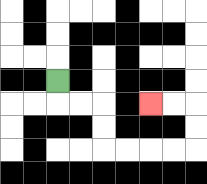{'start': '[2, 3]', 'end': '[6, 4]', 'path_directions': 'D,R,R,D,D,R,R,R,R,U,U,L,L', 'path_coordinates': '[[2, 3], [2, 4], [3, 4], [4, 4], [4, 5], [4, 6], [5, 6], [6, 6], [7, 6], [8, 6], [8, 5], [8, 4], [7, 4], [6, 4]]'}